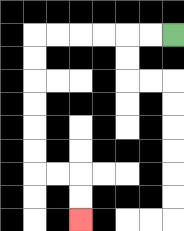{'start': '[7, 1]', 'end': '[3, 9]', 'path_directions': 'L,L,L,L,L,L,D,D,D,D,D,D,R,R,D,D', 'path_coordinates': '[[7, 1], [6, 1], [5, 1], [4, 1], [3, 1], [2, 1], [1, 1], [1, 2], [1, 3], [1, 4], [1, 5], [1, 6], [1, 7], [2, 7], [3, 7], [3, 8], [3, 9]]'}